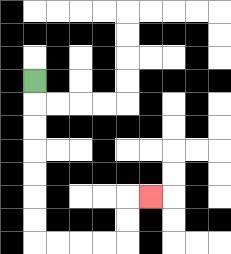{'start': '[1, 3]', 'end': '[6, 8]', 'path_directions': 'D,D,D,D,D,D,D,R,R,R,R,U,U,R', 'path_coordinates': '[[1, 3], [1, 4], [1, 5], [1, 6], [1, 7], [1, 8], [1, 9], [1, 10], [2, 10], [3, 10], [4, 10], [5, 10], [5, 9], [5, 8], [6, 8]]'}